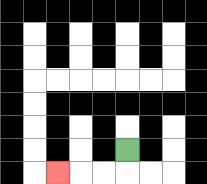{'start': '[5, 6]', 'end': '[2, 7]', 'path_directions': 'D,L,L,L', 'path_coordinates': '[[5, 6], [5, 7], [4, 7], [3, 7], [2, 7]]'}